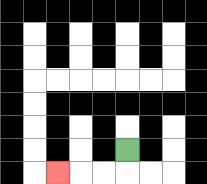{'start': '[5, 6]', 'end': '[2, 7]', 'path_directions': 'D,L,L,L', 'path_coordinates': '[[5, 6], [5, 7], [4, 7], [3, 7], [2, 7]]'}